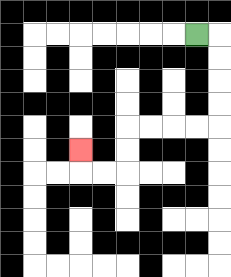{'start': '[8, 1]', 'end': '[3, 6]', 'path_directions': 'R,D,D,D,D,L,L,L,L,D,D,L,L,U', 'path_coordinates': '[[8, 1], [9, 1], [9, 2], [9, 3], [9, 4], [9, 5], [8, 5], [7, 5], [6, 5], [5, 5], [5, 6], [5, 7], [4, 7], [3, 7], [3, 6]]'}